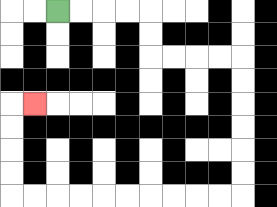{'start': '[2, 0]', 'end': '[1, 4]', 'path_directions': 'R,R,R,R,D,D,R,R,R,R,D,D,D,D,D,D,L,L,L,L,L,L,L,L,L,L,U,U,U,U,R', 'path_coordinates': '[[2, 0], [3, 0], [4, 0], [5, 0], [6, 0], [6, 1], [6, 2], [7, 2], [8, 2], [9, 2], [10, 2], [10, 3], [10, 4], [10, 5], [10, 6], [10, 7], [10, 8], [9, 8], [8, 8], [7, 8], [6, 8], [5, 8], [4, 8], [3, 8], [2, 8], [1, 8], [0, 8], [0, 7], [0, 6], [0, 5], [0, 4], [1, 4]]'}